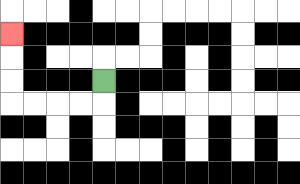{'start': '[4, 3]', 'end': '[0, 1]', 'path_directions': 'D,L,L,L,L,U,U,U', 'path_coordinates': '[[4, 3], [4, 4], [3, 4], [2, 4], [1, 4], [0, 4], [0, 3], [0, 2], [0, 1]]'}